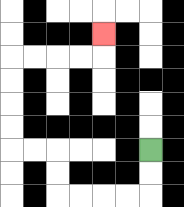{'start': '[6, 6]', 'end': '[4, 1]', 'path_directions': 'D,D,L,L,L,L,U,U,L,L,U,U,U,U,R,R,R,R,U', 'path_coordinates': '[[6, 6], [6, 7], [6, 8], [5, 8], [4, 8], [3, 8], [2, 8], [2, 7], [2, 6], [1, 6], [0, 6], [0, 5], [0, 4], [0, 3], [0, 2], [1, 2], [2, 2], [3, 2], [4, 2], [4, 1]]'}